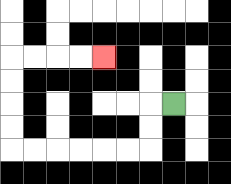{'start': '[7, 4]', 'end': '[4, 2]', 'path_directions': 'L,D,D,L,L,L,L,L,L,U,U,U,U,R,R,R,R', 'path_coordinates': '[[7, 4], [6, 4], [6, 5], [6, 6], [5, 6], [4, 6], [3, 6], [2, 6], [1, 6], [0, 6], [0, 5], [0, 4], [0, 3], [0, 2], [1, 2], [2, 2], [3, 2], [4, 2]]'}